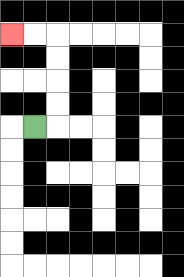{'start': '[1, 5]', 'end': '[0, 1]', 'path_directions': 'R,U,U,U,U,L,L', 'path_coordinates': '[[1, 5], [2, 5], [2, 4], [2, 3], [2, 2], [2, 1], [1, 1], [0, 1]]'}